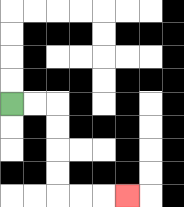{'start': '[0, 4]', 'end': '[5, 8]', 'path_directions': 'R,R,D,D,D,D,R,R,R', 'path_coordinates': '[[0, 4], [1, 4], [2, 4], [2, 5], [2, 6], [2, 7], [2, 8], [3, 8], [4, 8], [5, 8]]'}